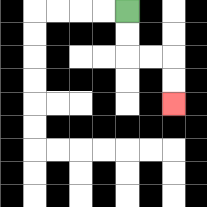{'start': '[5, 0]', 'end': '[7, 4]', 'path_directions': 'D,D,R,R,D,D', 'path_coordinates': '[[5, 0], [5, 1], [5, 2], [6, 2], [7, 2], [7, 3], [7, 4]]'}